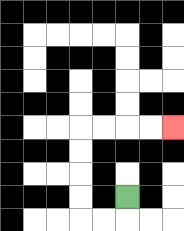{'start': '[5, 8]', 'end': '[7, 5]', 'path_directions': 'D,L,L,U,U,U,U,R,R,R,R', 'path_coordinates': '[[5, 8], [5, 9], [4, 9], [3, 9], [3, 8], [3, 7], [3, 6], [3, 5], [4, 5], [5, 5], [6, 5], [7, 5]]'}